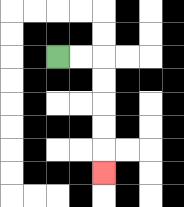{'start': '[2, 2]', 'end': '[4, 7]', 'path_directions': 'R,R,D,D,D,D,D', 'path_coordinates': '[[2, 2], [3, 2], [4, 2], [4, 3], [4, 4], [4, 5], [4, 6], [4, 7]]'}